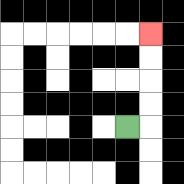{'start': '[5, 5]', 'end': '[6, 1]', 'path_directions': 'R,U,U,U,U', 'path_coordinates': '[[5, 5], [6, 5], [6, 4], [6, 3], [6, 2], [6, 1]]'}